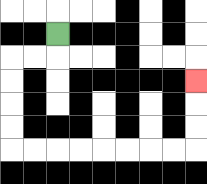{'start': '[2, 1]', 'end': '[8, 3]', 'path_directions': 'D,L,L,D,D,D,D,R,R,R,R,R,R,R,R,U,U,U', 'path_coordinates': '[[2, 1], [2, 2], [1, 2], [0, 2], [0, 3], [0, 4], [0, 5], [0, 6], [1, 6], [2, 6], [3, 6], [4, 6], [5, 6], [6, 6], [7, 6], [8, 6], [8, 5], [8, 4], [8, 3]]'}